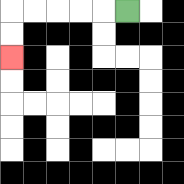{'start': '[5, 0]', 'end': '[0, 2]', 'path_directions': 'L,L,L,L,L,D,D', 'path_coordinates': '[[5, 0], [4, 0], [3, 0], [2, 0], [1, 0], [0, 0], [0, 1], [0, 2]]'}